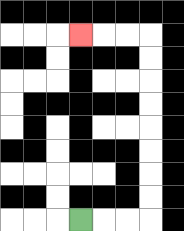{'start': '[3, 9]', 'end': '[3, 1]', 'path_directions': 'R,R,R,U,U,U,U,U,U,U,U,L,L,L', 'path_coordinates': '[[3, 9], [4, 9], [5, 9], [6, 9], [6, 8], [6, 7], [6, 6], [6, 5], [6, 4], [6, 3], [6, 2], [6, 1], [5, 1], [4, 1], [3, 1]]'}